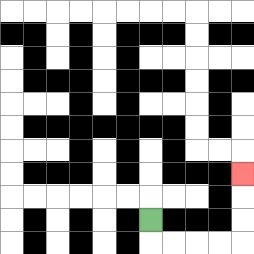{'start': '[6, 9]', 'end': '[10, 7]', 'path_directions': 'D,R,R,R,R,U,U,U', 'path_coordinates': '[[6, 9], [6, 10], [7, 10], [8, 10], [9, 10], [10, 10], [10, 9], [10, 8], [10, 7]]'}